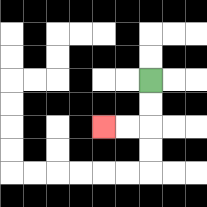{'start': '[6, 3]', 'end': '[4, 5]', 'path_directions': 'D,D,L,L', 'path_coordinates': '[[6, 3], [6, 4], [6, 5], [5, 5], [4, 5]]'}